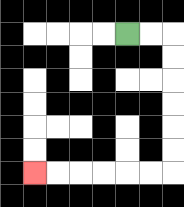{'start': '[5, 1]', 'end': '[1, 7]', 'path_directions': 'R,R,D,D,D,D,D,D,L,L,L,L,L,L', 'path_coordinates': '[[5, 1], [6, 1], [7, 1], [7, 2], [7, 3], [7, 4], [7, 5], [7, 6], [7, 7], [6, 7], [5, 7], [4, 7], [3, 7], [2, 7], [1, 7]]'}